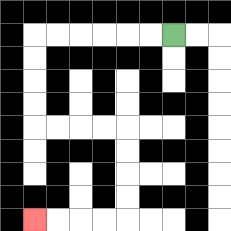{'start': '[7, 1]', 'end': '[1, 9]', 'path_directions': 'L,L,L,L,L,L,D,D,D,D,R,R,R,R,D,D,D,D,L,L,L,L', 'path_coordinates': '[[7, 1], [6, 1], [5, 1], [4, 1], [3, 1], [2, 1], [1, 1], [1, 2], [1, 3], [1, 4], [1, 5], [2, 5], [3, 5], [4, 5], [5, 5], [5, 6], [5, 7], [5, 8], [5, 9], [4, 9], [3, 9], [2, 9], [1, 9]]'}